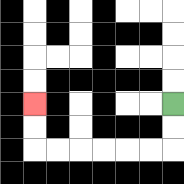{'start': '[7, 4]', 'end': '[1, 4]', 'path_directions': 'D,D,L,L,L,L,L,L,U,U', 'path_coordinates': '[[7, 4], [7, 5], [7, 6], [6, 6], [5, 6], [4, 6], [3, 6], [2, 6], [1, 6], [1, 5], [1, 4]]'}